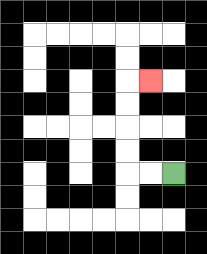{'start': '[7, 7]', 'end': '[6, 3]', 'path_directions': 'L,L,U,U,U,U,R', 'path_coordinates': '[[7, 7], [6, 7], [5, 7], [5, 6], [5, 5], [5, 4], [5, 3], [6, 3]]'}